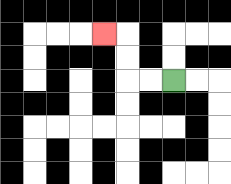{'start': '[7, 3]', 'end': '[4, 1]', 'path_directions': 'L,L,U,U,L', 'path_coordinates': '[[7, 3], [6, 3], [5, 3], [5, 2], [5, 1], [4, 1]]'}